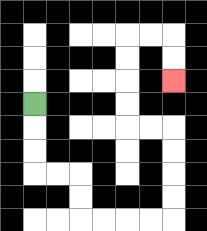{'start': '[1, 4]', 'end': '[7, 3]', 'path_directions': 'D,D,D,R,R,D,D,R,R,R,R,U,U,U,U,L,L,U,U,U,U,R,R,D,D', 'path_coordinates': '[[1, 4], [1, 5], [1, 6], [1, 7], [2, 7], [3, 7], [3, 8], [3, 9], [4, 9], [5, 9], [6, 9], [7, 9], [7, 8], [7, 7], [7, 6], [7, 5], [6, 5], [5, 5], [5, 4], [5, 3], [5, 2], [5, 1], [6, 1], [7, 1], [7, 2], [7, 3]]'}